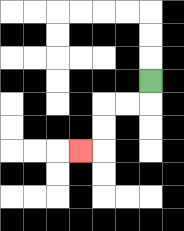{'start': '[6, 3]', 'end': '[3, 6]', 'path_directions': 'D,L,L,D,D,L', 'path_coordinates': '[[6, 3], [6, 4], [5, 4], [4, 4], [4, 5], [4, 6], [3, 6]]'}